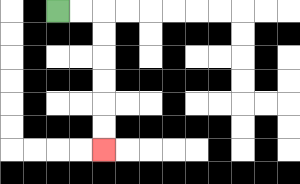{'start': '[2, 0]', 'end': '[4, 6]', 'path_directions': 'R,R,D,D,D,D,D,D', 'path_coordinates': '[[2, 0], [3, 0], [4, 0], [4, 1], [4, 2], [4, 3], [4, 4], [4, 5], [4, 6]]'}